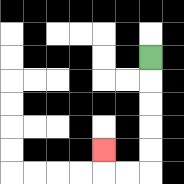{'start': '[6, 2]', 'end': '[4, 6]', 'path_directions': 'D,D,D,D,D,L,L,U', 'path_coordinates': '[[6, 2], [6, 3], [6, 4], [6, 5], [6, 6], [6, 7], [5, 7], [4, 7], [4, 6]]'}